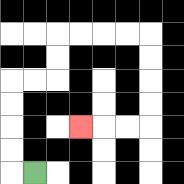{'start': '[1, 7]', 'end': '[3, 5]', 'path_directions': 'L,U,U,U,U,R,R,U,U,R,R,R,R,D,D,D,D,L,L,L', 'path_coordinates': '[[1, 7], [0, 7], [0, 6], [0, 5], [0, 4], [0, 3], [1, 3], [2, 3], [2, 2], [2, 1], [3, 1], [4, 1], [5, 1], [6, 1], [6, 2], [6, 3], [6, 4], [6, 5], [5, 5], [4, 5], [3, 5]]'}